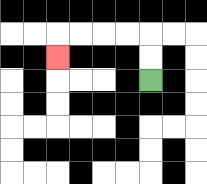{'start': '[6, 3]', 'end': '[2, 2]', 'path_directions': 'U,U,L,L,L,L,D', 'path_coordinates': '[[6, 3], [6, 2], [6, 1], [5, 1], [4, 1], [3, 1], [2, 1], [2, 2]]'}